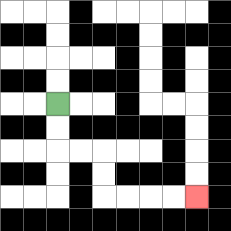{'start': '[2, 4]', 'end': '[8, 8]', 'path_directions': 'D,D,R,R,D,D,R,R,R,R', 'path_coordinates': '[[2, 4], [2, 5], [2, 6], [3, 6], [4, 6], [4, 7], [4, 8], [5, 8], [6, 8], [7, 8], [8, 8]]'}